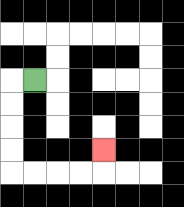{'start': '[1, 3]', 'end': '[4, 6]', 'path_directions': 'L,D,D,D,D,R,R,R,R,U', 'path_coordinates': '[[1, 3], [0, 3], [0, 4], [0, 5], [0, 6], [0, 7], [1, 7], [2, 7], [3, 7], [4, 7], [4, 6]]'}